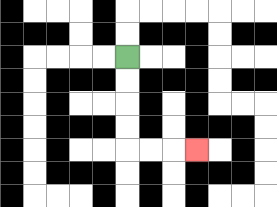{'start': '[5, 2]', 'end': '[8, 6]', 'path_directions': 'D,D,D,D,R,R,R', 'path_coordinates': '[[5, 2], [5, 3], [5, 4], [5, 5], [5, 6], [6, 6], [7, 6], [8, 6]]'}